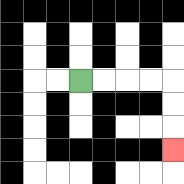{'start': '[3, 3]', 'end': '[7, 6]', 'path_directions': 'R,R,R,R,D,D,D', 'path_coordinates': '[[3, 3], [4, 3], [5, 3], [6, 3], [7, 3], [7, 4], [7, 5], [7, 6]]'}